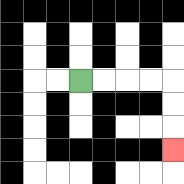{'start': '[3, 3]', 'end': '[7, 6]', 'path_directions': 'R,R,R,R,D,D,D', 'path_coordinates': '[[3, 3], [4, 3], [5, 3], [6, 3], [7, 3], [7, 4], [7, 5], [7, 6]]'}